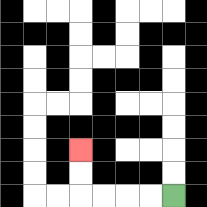{'start': '[7, 8]', 'end': '[3, 6]', 'path_directions': 'L,L,L,L,U,U', 'path_coordinates': '[[7, 8], [6, 8], [5, 8], [4, 8], [3, 8], [3, 7], [3, 6]]'}